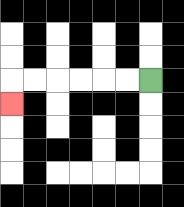{'start': '[6, 3]', 'end': '[0, 4]', 'path_directions': 'L,L,L,L,L,L,D', 'path_coordinates': '[[6, 3], [5, 3], [4, 3], [3, 3], [2, 3], [1, 3], [0, 3], [0, 4]]'}